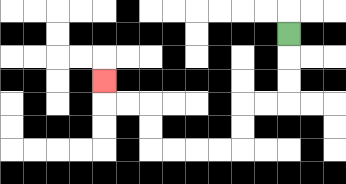{'start': '[12, 1]', 'end': '[4, 3]', 'path_directions': 'D,D,D,L,L,D,D,L,L,L,L,U,U,L,L,U', 'path_coordinates': '[[12, 1], [12, 2], [12, 3], [12, 4], [11, 4], [10, 4], [10, 5], [10, 6], [9, 6], [8, 6], [7, 6], [6, 6], [6, 5], [6, 4], [5, 4], [4, 4], [4, 3]]'}